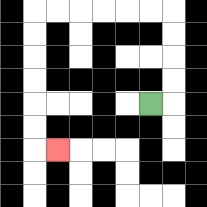{'start': '[6, 4]', 'end': '[2, 6]', 'path_directions': 'R,U,U,U,U,L,L,L,L,L,L,D,D,D,D,D,D,R', 'path_coordinates': '[[6, 4], [7, 4], [7, 3], [7, 2], [7, 1], [7, 0], [6, 0], [5, 0], [4, 0], [3, 0], [2, 0], [1, 0], [1, 1], [1, 2], [1, 3], [1, 4], [1, 5], [1, 6], [2, 6]]'}